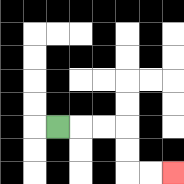{'start': '[2, 5]', 'end': '[7, 7]', 'path_directions': 'R,R,R,D,D,R,R', 'path_coordinates': '[[2, 5], [3, 5], [4, 5], [5, 5], [5, 6], [5, 7], [6, 7], [7, 7]]'}